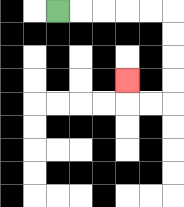{'start': '[2, 0]', 'end': '[5, 3]', 'path_directions': 'R,R,R,R,R,D,D,D,D,L,L,U', 'path_coordinates': '[[2, 0], [3, 0], [4, 0], [5, 0], [6, 0], [7, 0], [7, 1], [7, 2], [7, 3], [7, 4], [6, 4], [5, 4], [5, 3]]'}